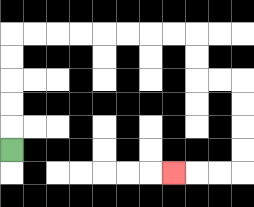{'start': '[0, 6]', 'end': '[7, 7]', 'path_directions': 'U,U,U,U,U,R,R,R,R,R,R,R,R,D,D,R,R,D,D,D,D,L,L,L', 'path_coordinates': '[[0, 6], [0, 5], [0, 4], [0, 3], [0, 2], [0, 1], [1, 1], [2, 1], [3, 1], [4, 1], [5, 1], [6, 1], [7, 1], [8, 1], [8, 2], [8, 3], [9, 3], [10, 3], [10, 4], [10, 5], [10, 6], [10, 7], [9, 7], [8, 7], [7, 7]]'}